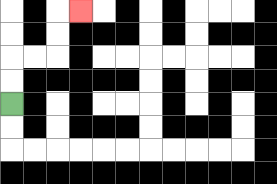{'start': '[0, 4]', 'end': '[3, 0]', 'path_directions': 'U,U,R,R,U,U,R', 'path_coordinates': '[[0, 4], [0, 3], [0, 2], [1, 2], [2, 2], [2, 1], [2, 0], [3, 0]]'}